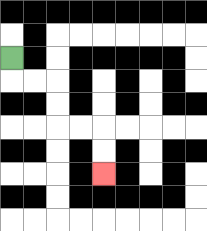{'start': '[0, 2]', 'end': '[4, 7]', 'path_directions': 'D,R,R,D,D,R,R,D,D', 'path_coordinates': '[[0, 2], [0, 3], [1, 3], [2, 3], [2, 4], [2, 5], [3, 5], [4, 5], [4, 6], [4, 7]]'}